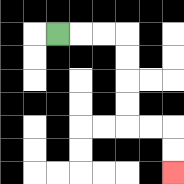{'start': '[2, 1]', 'end': '[7, 7]', 'path_directions': 'R,R,R,D,D,D,D,R,R,D,D', 'path_coordinates': '[[2, 1], [3, 1], [4, 1], [5, 1], [5, 2], [5, 3], [5, 4], [5, 5], [6, 5], [7, 5], [7, 6], [7, 7]]'}